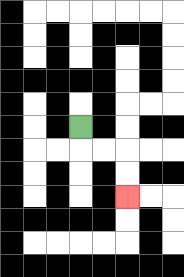{'start': '[3, 5]', 'end': '[5, 8]', 'path_directions': 'D,R,R,D,D', 'path_coordinates': '[[3, 5], [3, 6], [4, 6], [5, 6], [5, 7], [5, 8]]'}